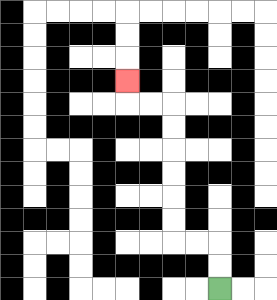{'start': '[9, 12]', 'end': '[5, 3]', 'path_directions': 'U,U,L,L,U,U,U,U,U,U,L,L,U', 'path_coordinates': '[[9, 12], [9, 11], [9, 10], [8, 10], [7, 10], [7, 9], [7, 8], [7, 7], [7, 6], [7, 5], [7, 4], [6, 4], [5, 4], [5, 3]]'}